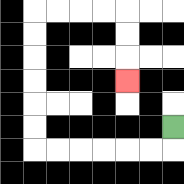{'start': '[7, 5]', 'end': '[5, 3]', 'path_directions': 'D,L,L,L,L,L,L,U,U,U,U,U,U,R,R,R,R,D,D,D', 'path_coordinates': '[[7, 5], [7, 6], [6, 6], [5, 6], [4, 6], [3, 6], [2, 6], [1, 6], [1, 5], [1, 4], [1, 3], [1, 2], [1, 1], [1, 0], [2, 0], [3, 0], [4, 0], [5, 0], [5, 1], [5, 2], [5, 3]]'}